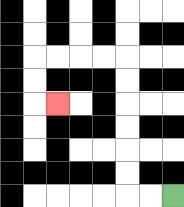{'start': '[7, 8]', 'end': '[2, 4]', 'path_directions': 'L,L,U,U,U,U,U,U,L,L,L,L,D,D,R', 'path_coordinates': '[[7, 8], [6, 8], [5, 8], [5, 7], [5, 6], [5, 5], [5, 4], [5, 3], [5, 2], [4, 2], [3, 2], [2, 2], [1, 2], [1, 3], [1, 4], [2, 4]]'}